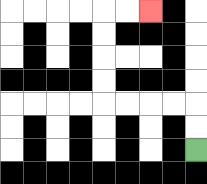{'start': '[8, 6]', 'end': '[6, 0]', 'path_directions': 'U,U,L,L,L,L,U,U,U,U,R,R', 'path_coordinates': '[[8, 6], [8, 5], [8, 4], [7, 4], [6, 4], [5, 4], [4, 4], [4, 3], [4, 2], [4, 1], [4, 0], [5, 0], [6, 0]]'}